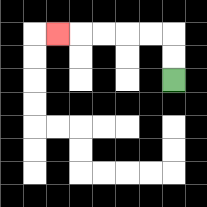{'start': '[7, 3]', 'end': '[2, 1]', 'path_directions': 'U,U,L,L,L,L,L', 'path_coordinates': '[[7, 3], [7, 2], [7, 1], [6, 1], [5, 1], [4, 1], [3, 1], [2, 1]]'}